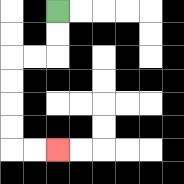{'start': '[2, 0]', 'end': '[2, 6]', 'path_directions': 'D,D,L,L,D,D,D,D,R,R', 'path_coordinates': '[[2, 0], [2, 1], [2, 2], [1, 2], [0, 2], [0, 3], [0, 4], [0, 5], [0, 6], [1, 6], [2, 6]]'}